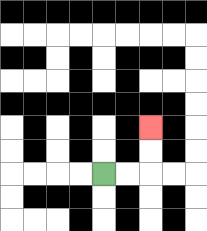{'start': '[4, 7]', 'end': '[6, 5]', 'path_directions': 'R,R,U,U', 'path_coordinates': '[[4, 7], [5, 7], [6, 7], [6, 6], [6, 5]]'}